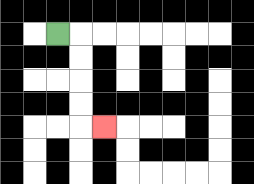{'start': '[2, 1]', 'end': '[4, 5]', 'path_directions': 'R,D,D,D,D,R', 'path_coordinates': '[[2, 1], [3, 1], [3, 2], [3, 3], [3, 4], [3, 5], [4, 5]]'}